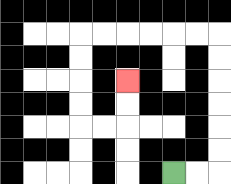{'start': '[7, 7]', 'end': '[5, 3]', 'path_directions': 'R,R,U,U,U,U,U,U,L,L,L,L,L,L,D,D,D,D,R,R,U,U', 'path_coordinates': '[[7, 7], [8, 7], [9, 7], [9, 6], [9, 5], [9, 4], [9, 3], [9, 2], [9, 1], [8, 1], [7, 1], [6, 1], [5, 1], [4, 1], [3, 1], [3, 2], [3, 3], [3, 4], [3, 5], [4, 5], [5, 5], [5, 4], [5, 3]]'}